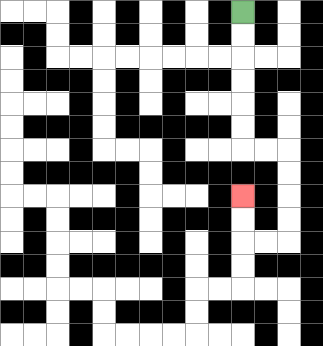{'start': '[10, 0]', 'end': '[10, 8]', 'path_directions': 'D,D,D,D,D,D,R,R,D,D,D,D,L,L,U,U', 'path_coordinates': '[[10, 0], [10, 1], [10, 2], [10, 3], [10, 4], [10, 5], [10, 6], [11, 6], [12, 6], [12, 7], [12, 8], [12, 9], [12, 10], [11, 10], [10, 10], [10, 9], [10, 8]]'}